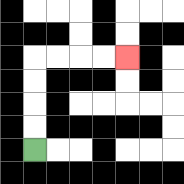{'start': '[1, 6]', 'end': '[5, 2]', 'path_directions': 'U,U,U,U,R,R,R,R', 'path_coordinates': '[[1, 6], [1, 5], [1, 4], [1, 3], [1, 2], [2, 2], [3, 2], [4, 2], [5, 2]]'}